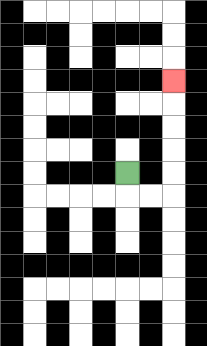{'start': '[5, 7]', 'end': '[7, 3]', 'path_directions': 'D,R,R,U,U,U,U,U', 'path_coordinates': '[[5, 7], [5, 8], [6, 8], [7, 8], [7, 7], [7, 6], [7, 5], [7, 4], [7, 3]]'}